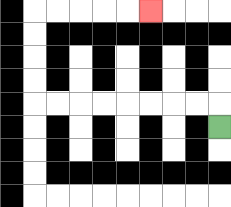{'start': '[9, 5]', 'end': '[6, 0]', 'path_directions': 'U,L,L,L,L,L,L,L,L,U,U,U,U,R,R,R,R,R', 'path_coordinates': '[[9, 5], [9, 4], [8, 4], [7, 4], [6, 4], [5, 4], [4, 4], [3, 4], [2, 4], [1, 4], [1, 3], [1, 2], [1, 1], [1, 0], [2, 0], [3, 0], [4, 0], [5, 0], [6, 0]]'}